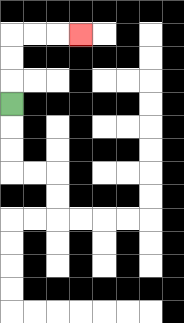{'start': '[0, 4]', 'end': '[3, 1]', 'path_directions': 'U,U,U,R,R,R', 'path_coordinates': '[[0, 4], [0, 3], [0, 2], [0, 1], [1, 1], [2, 1], [3, 1]]'}